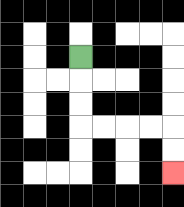{'start': '[3, 2]', 'end': '[7, 7]', 'path_directions': 'D,D,D,R,R,R,R,D,D', 'path_coordinates': '[[3, 2], [3, 3], [3, 4], [3, 5], [4, 5], [5, 5], [6, 5], [7, 5], [7, 6], [7, 7]]'}